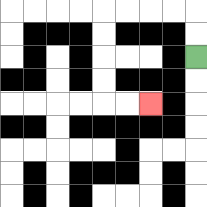{'start': '[8, 2]', 'end': '[6, 4]', 'path_directions': 'U,U,L,L,L,L,D,D,D,D,R,R', 'path_coordinates': '[[8, 2], [8, 1], [8, 0], [7, 0], [6, 0], [5, 0], [4, 0], [4, 1], [4, 2], [4, 3], [4, 4], [5, 4], [6, 4]]'}